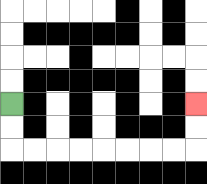{'start': '[0, 4]', 'end': '[8, 4]', 'path_directions': 'D,D,R,R,R,R,R,R,R,R,U,U', 'path_coordinates': '[[0, 4], [0, 5], [0, 6], [1, 6], [2, 6], [3, 6], [4, 6], [5, 6], [6, 6], [7, 6], [8, 6], [8, 5], [8, 4]]'}